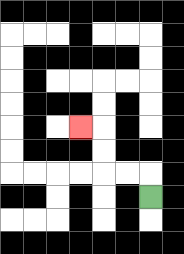{'start': '[6, 8]', 'end': '[3, 5]', 'path_directions': 'U,L,L,U,U,L', 'path_coordinates': '[[6, 8], [6, 7], [5, 7], [4, 7], [4, 6], [4, 5], [3, 5]]'}